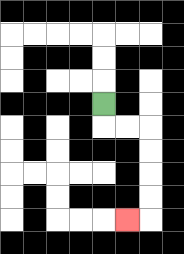{'start': '[4, 4]', 'end': '[5, 9]', 'path_directions': 'D,R,R,D,D,D,D,L', 'path_coordinates': '[[4, 4], [4, 5], [5, 5], [6, 5], [6, 6], [6, 7], [6, 8], [6, 9], [5, 9]]'}